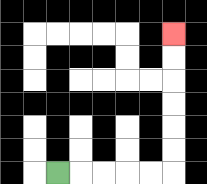{'start': '[2, 7]', 'end': '[7, 1]', 'path_directions': 'R,R,R,R,R,U,U,U,U,U,U', 'path_coordinates': '[[2, 7], [3, 7], [4, 7], [5, 7], [6, 7], [7, 7], [7, 6], [7, 5], [7, 4], [7, 3], [7, 2], [7, 1]]'}